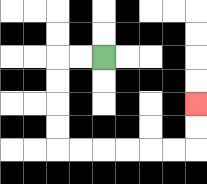{'start': '[4, 2]', 'end': '[8, 4]', 'path_directions': 'L,L,D,D,D,D,R,R,R,R,R,R,U,U', 'path_coordinates': '[[4, 2], [3, 2], [2, 2], [2, 3], [2, 4], [2, 5], [2, 6], [3, 6], [4, 6], [5, 6], [6, 6], [7, 6], [8, 6], [8, 5], [8, 4]]'}